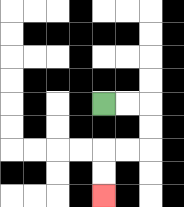{'start': '[4, 4]', 'end': '[4, 8]', 'path_directions': 'R,R,D,D,L,L,D,D', 'path_coordinates': '[[4, 4], [5, 4], [6, 4], [6, 5], [6, 6], [5, 6], [4, 6], [4, 7], [4, 8]]'}